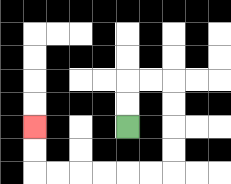{'start': '[5, 5]', 'end': '[1, 5]', 'path_directions': 'U,U,R,R,D,D,D,D,L,L,L,L,L,L,U,U', 'path_coordinates': '[[5, 5], [5, 4], [5, 3], [6, 3], [7, 3], [7, 4], [7, 5], [7, 6], [7, 7], [6, 7], [5, 7], [4, 7], [3, 7], [2, 7], [1, 7], [1, 6], [1, 5]]'}